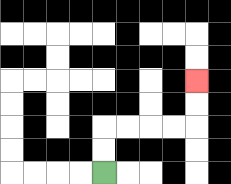{'start': '[4, 7]', 'end': '[8, 3]', 'path_directions': 'U,U,R,R,R,R,U,U', 'path_coordinates': '[[4, 7], [4, 6], [4, 5], [5, 5], [6, 5], [7, 5], [8, 5], [8, 4], [8, 3]]'}